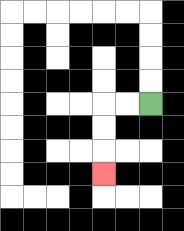{'start': '[6, 4]', 'end': '[4, 7]', 'path_directions': 'L,L,D,D,D', 'path_coordinates': '[[6, 4], [5, 4], [4, 4], [4, 5], [4, 6], [4, 7]]'}